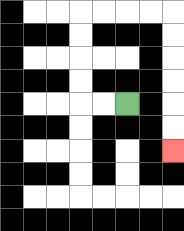{'start': '[5, 4]', 'end': '[7, 6]', 'path_directions': 'L,L,U,U,U,U,R,R,R,R,D,D,D,D,D,D', 'path_coordinates': '[[5, 4], [4, 4], [3, 4], [3, 3], [3, 2], [3, 1], [3, 0], [4, 0], [5, 0], [6, 0], [7, 0], [7, 1], [7, 2], [7, 3], [7, 4], [7, 5], [7, 6]]'}